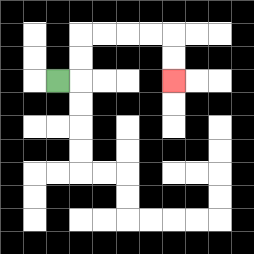{'start': '[2, 3]', 'end': '[7, 3]', 'path_directions': 'R,U,U,R,R,R,R,D,D', 'path_coordinates': '[[2, 3], [3, 3], [3, 2], [3, 1], [4, 1], [5, 1], [6, 1], [7, 1], [7, 2], [7, 3]]'}